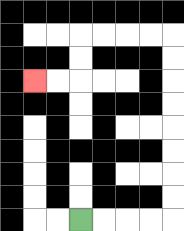{'start': '[3, 9]', 'end': '[1, 3]', 'path_directions': 'R,R,R,R,U,U,U,U,U,U,U,U,L,L,L,L,D,D,L,L', 'path_coordinates': '[[3, 9], [4, 9], [5, 9], [6, 9], [7, 9], [7, 8], [7, 7], [7, 6], [7, 5], [7, 4], [7, 3], [7, 2], [7, 1], [6, 1], [5, 1], [4, 1], [3, 1], [3, 2], [3, 3], [2, 3], [1, 3]]'}